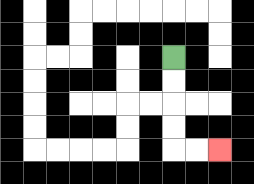{'start': '[7, 2]', 'end': '[9, 6]', 'path_directions': 'D,D,D,D,R,R', 'path_coordinates': '[[7, 2], [7, 3], [7, 4], [7, 5], [7, 6], [8, 6], [9, 6]]'}